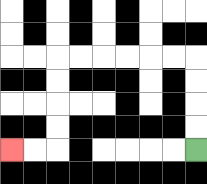{'start': '[8, 6]', 'end': '[0, 6]', 'path_directions': 'U,U,U,U,L,L,L,L,L,L,D,D,D,D,L,L', 'path_coordinates': '[[8, 6], [8, 5], [8, 4], [8, 3], [8, 2], [7, 2], [6, 2], [5, 2], [4, 2], [3, 2], [2, 2], [2, 3], [2, 4], [2, 5], [2, 6], [1, 6], [0, 6]]'}